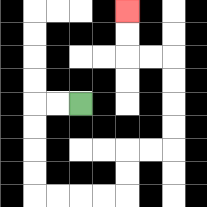{'start': '[3, 4]', 'end': '[5, 0]', 'path_directions': 'L,L,D,D,D,D,R,R,R,R,U,U,R,R,U,U,U,U,L,L,U,U', 'path_coordinates': '[[3, 4], [2, 4], [1, 4], [1, 5], [1, 6], [1, 7], [1, 8], [2, 8], [3, 8], [4, 8], [5, 8], [5, 7], [5, 6], [6, 6], [7, 6], [7, 5], [7, 4], [7, 3], [7, 2], [6, 2], [5, 2], [5, 1], [5, 0]]'}